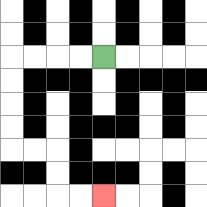{'start': '[4, 2]', 'end': '[4, 8]', 'path_directions': 'L,L,L,L,D,D,D,D,R,R,D,D,R,R', 'path_coordinates': '[[4, 2], [3, 2], [2, 2], [1, 2], [0, 2], [0, 3], [0, 4], [0, 5], [0, 6], [1, 6], [2, 6], [2, 7], [2, 8], [3, 8], [4, 8]]'}